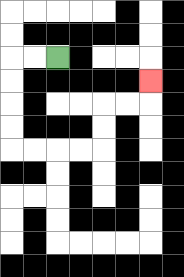{'start': '[2, 2]', 'end': '[6, 3]', 'path_directions': 'L,L,D,D,D,D,R,R,R,R,U,U,R,R,U', 'path_coordinates': '[[2, 2], [1, 2], [0, 2], [0, 3], [0, 4], [0, 5], [0, 6], [1, 6], [2, 6], [3, 6], [4, 6], [4, 5], [4, 4], [5, 4], [6, 4], [6, 3]]'}